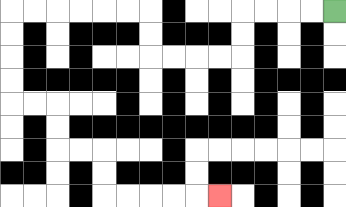{'start': '[14, 0]', 'end': '[9, 8]', 'path_directions': 'L,L,L,L,D,D,L,L,L,L,U,U,L,L,L,L,L,L,D,D,D,D,R,R,D,D,R,R,D,D,R,R,R,R,R', 'path_coordinates': '[[14, 0], [13, 0], [12, 0], [11, 0], [10, 0], [10, 1], [10, 2], [9, 2], [8, 2], [7, 2], [6, 2], [6, 1], [6, 0], [5, 0], [4, 0], [3, 0], [2, 0], [1, 0], [0, 0], [0, 1], [0, 2], [0, 3], [0, 4], [1, 4], [2, 4], [2, 5], [2, 6], [3, 6], [4, 6], [4, 7], [4, 8], [5, 8], [6, 8], [7, 8], [8, 8], [9, 8]]'}